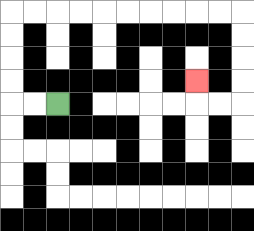{'start': '[2, 4]', 'end': '[8, 3]', 'path_directions': 'L,L,U,U,U,U,R,R,R,R,R,R,R,R,R,R,D,D,D,D,L,L,U', 'path_coordinates': '[[2, 4], [1, 4], [0, 4], [0, 3], [0, 2], [0, 1], [0, 0], [1, 0], [2, 0], [3, 0], [4, 0], [5, 0], [6, 0], [7, 0], [8, 0], [9, 0], [10, 0], [10, 1], [10, 2], [10, 3], [10, 4], [9, 4], [8, 4], [8, 3]]'}